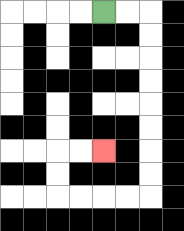{'start': '[4, 0]', 'end': '[4, 6]', 'path_directions': 'R,R,D,D,D,D,D,D,D,D,L,L,L,L,U,U,R,R', 'path_coordinates': '[[4, 0], [5, 0], [6, 0], [6, 1], [6, 2], [6, 3], [6, 4], [6, 5], [6, 6], [6, 7], [6, 8], [5, 8], [4, 8], [3, 8], [2, 8], [2, 7], [2, 6], [3, 6], [4, 6]]'}